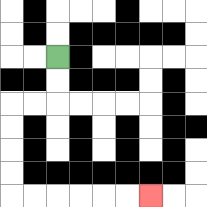{'start': '[2, 2]', 'end': '[6, 8]', 'path_directions': 'D,D,L,L,D,D,D,D,R,R,R,R,R,R', 'path_coordinates': '[[2, 2], [2, 3], [2, 4], [1, 4], [0, 4], [0, 5], [0, 6], [0, 7], [0, 8], [1, 8], [2, 8], [3, 8], [4, 8], [5, 8], [6, 8]]'}